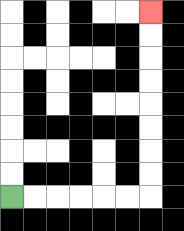{'start': '[0, 8]', 'end': '[6, 0]', 'path_directions': 'R,R,R,R,R,R,U,U,U,U,U,U,U,U', 'path_coordinates': '[[0, 8], [1, 8], [2, 8], [3, 8], [4, 8], [5, 8], [6, 8], [6, 7], [6, 6], [6, 5], [6, 4], [6, 3], [6, 2], [6, 1], [6, 0]]'}